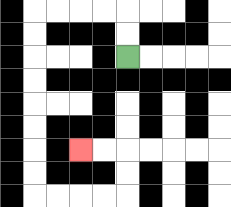{'start': '[5, 2]', 'end': '[3, 6]', 'path_directions': 'U,U,L,L,L,L,D,D,D,D,D,D,D,D,R,R,R,R,U,U,L,L', 'path_coordinates': '[[5, 2], [5, 1], [5, 0], [4, 0], [3, 0], [2, 0], [1, 0], [1, 1], [1, 2], [1, 3], [1, 4], [1, 5], [1, 6], [1, 7], [1, 8], [2, 8], [3, 8], [4, 8], [5, 8], [5, 7], [5, 6], [4, 6], [3, 6]]'}